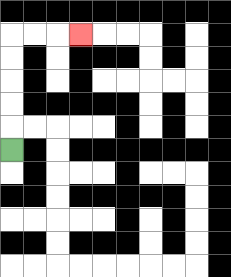{'start': '[0, 6]', 'end': '[3, 1]', 'path_directions': 'U,U,U,U,U,R,R,R', 'path_coordinates': '[[0, 6], [0, 5], [0, 4], [0, 3], [0, 2], [0, 1], [1, 1], [2, 1], [3, 1]]'}